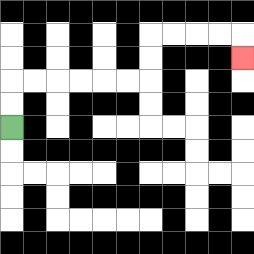{'start': '[0, 5]', 'end': '[10, 2]', 'path_directions': 'U,U,R,R,R,R,R,R,U,U,R,R,R,R,D', 'path_coordinates': '[[0, 5], [0, 4], [0, 3], [1, 3], [2, 3], [3, 3], [4, 3], [5, 3], [6, 3], [6, 2], [6, 1], [7, 1], [8, 1], [9, 1], [10, 1], [10, 2]]'}